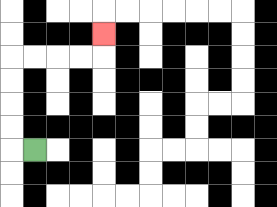{'start': '[1, 6]', 'end': '[4, 1]', 'path_directions': 'L,U,U,U,U,R,R,R,R,U', 'path_coordinates': '[[1, 6], [0, 6], [0, 5], [0, 4], [0, 3], [0, 2], [1, 2], [2, 2], [3, 2], [4, 2], [4, 1]]'}